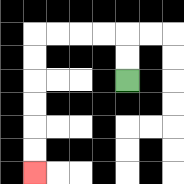{'start': '[5, 3]', 'end': '[1, 7]', 'path_directions': 'U,U,L,L,L,L,D,D,D,D,D,D', 'path_coordinates': '[[5, 3], [5, 2], [5, 1], [4, 1], [3, 1], [2, 1], [1, 1], [1, 2], [1, 3], [1, 4], [1, 5], [1, 6], [1, 7]]'}